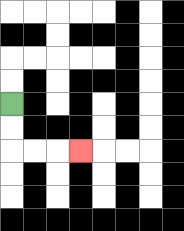{'start': '[0, 4]', 'end': '[3, 6]', 'path_directions': 'D,D,R,R,R', 'path_coordinates': '[[0, 4], [0, 5], [0, 6], [1, 6], [2, 6], [3, 6]]'}